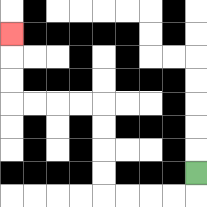{'start': '[8, 7]', 'end': '[0, 1]', 'path_directions': 'D,L,L,L,L,U,U,U,U,L,L,L,L,U,U,U', 'path_coordinates': '[[8, 7], [8, 8], [7, 8], [6, 8], [5, 8], [4, 8], [4, 7], [4, 6], [4, 5], [4, 4], [3, 4], [2, 4], [1, 4], [0, 4], [0, 3], [0, 2], [0, 1]]'}